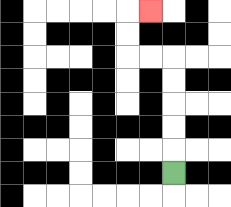{'start': '[7, 7]', 'end': '[6, 0]', 'path_directions': 'U,U,U,U,U,L,L,U,U,R', 'path_coordinates': '[[7, 7], [7, 6], [7, 5], [7, 4], [7, 3], [7, 2], [6, 2], [5, 2], [5, 1], [5, 0], [6, 0]]'}